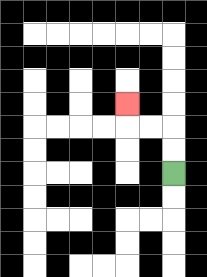{'start': '[7, 7]', 'end': '[5, 4]', 'path_directions': 'U,U,L,L,U', 'path_coordinates': '[[7, 7], [7, 6], [7, 5], [6, 5], [5, 5], [5, 4]]'}